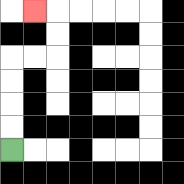{'start': '[0, 6]', 'end': '[1, 0]', 'path_directions': 'U,U,U,U,R,R,U,U,L', 'path_coordinates': '[[0, 6], [0, 5], [0, 4], [0, 3], [0, 2], [1, 2], [2, 2], [2, 1], [2, 0], [1, 0]]'}